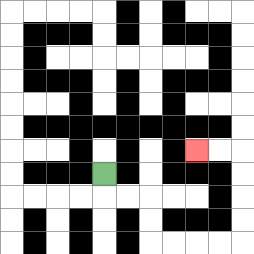{'start': '[4, 7]', 'end': '[8, 6]', 'path_directions': 'D,R,R,D,D,R,R,R,R,U,U,U,U,L,L', 'path_coordinates': '[[4, 7], [4, 8], [5, 8], [6, 8], [6, 9], [6, 10], [7, 10], [8, 10], [9, 10], [10, 10], [10, 9], [10, 8], [10, 7], [10, 6], [9, 6], [8, 6]]'}